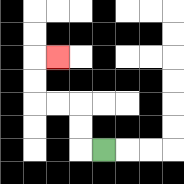{'start': '[4, 6]', 'end': '[2, 2]', 'path_directions': 'L,U,U,L,L,U,U,R', 'path_coordinates': '[[4, 6], [3, 6], [3, 5], [3, 4], [2, 4], [1, 4], [1, 3], [1, 2], [2, 2]]'}